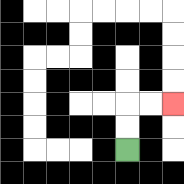{'start': '[5, 6]', 'end': '[7, 4]', 'path_directions': 'U,U,R,R', 'path_coordinates': '[[5, 6], [5, 5], [5, 4], [6, 4], [7, 4]]'}